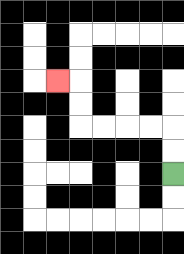{'start': '[7, 7]', 'end': '[2, 3]', 'path_directions': 'U,U,L,L,L,L,U,U,L', 'path_coordinates': '[[7, 7], [7, 6], [7, 5], [6, 5], [5, 5], [4, 5], [3, 5], [3, 4], [3, 3], [2, 3]]'}